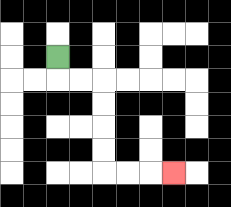{'start': '[2, 2]', 'end': '[7, 7]', 'path_directions': 'D,R,R,D,D,D,D,R,R,R', 'path_coordinates': '[[2, 2], [2, 3], [3, 3], [4, 3], [4, 4], [4, 5], [4, 6], [4, 7], [5, 7], [6, 7], [7, 7]]'}